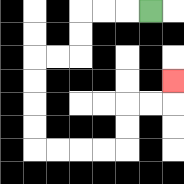{'start': '[6, 0]', 'end': '[7, 3]', 'path_directions': 'L,L,L,D,D,L,L,D,D,D,D,R,R,R,R,U,U,R,R,U', 'path_coordinates': '[[6, 0], [5, 0], [4, 0], [3, 0], [3, 1], [3, 2], [2, 2], [1, 2], [1, 3], [1, 4], [1, 5], [1, 6], [2, 6], [3, 6], [4, 6], [5, 6], [5, 5], [5, 4], [6, 4], [7, 4], [7, 3]]'}